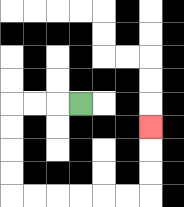{'start': '[3, 4]', 'end': '[6, 5]', 'path_directions': 'L,L,L,D,D,D,D,R,R,R,R,R,R,U,U,U', 'path_coordinates': '[[3, 4], [2, 4], [1, 4], [0, 4], [0, 5], [0, 6], [0, 7], [0, 8], [1, 8], [2, 8], [3, 8], [4, 8], [5, 8], [6, 8], [6, 7], [6, 6], [6, 5]]'}